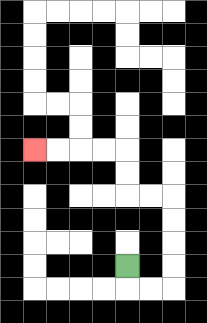{'start': '[5, 11]', 'end': '[1, 6]', 'path_directions': 'D,R,R,U,U,U,U,L,L,U,U,L,L,L,L', 'path_coordinates': '[[5, 11], [5, 12], [6, 12], [7, 12], [7, 11], [7, 10], [7, 9], [7, 8], [6, 8], [5, 8], [5, 7], [5, 6], [4, 6], [3, 6], [2, 6], [1, 6]]'}